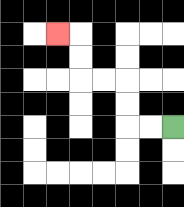{'start': '[7, 5]', 'end': '[2, 1]', 'path_directions': 'L,L,U,U,L,L,U,U,L', 'path_coordinates': '[[7, 5], [6, 5], [5, 5], [5, 4], [5, 3], [4, 3], [3, 3], [3, 2], [3, 1], [2, 1]]'}